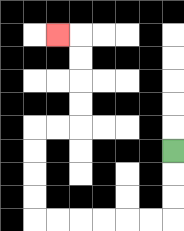{'start': '[7, 6]', 'end': '[2, 1]', 'path_directions': 'D,D,D,L,L,L,L,L,L,U,U,U,U,R,R,U,U,U,U,L', 'path_coordinates': '[[7, 6], [7, 7], [7, 8], [7, 9], [6, 9], [5, 9], [4, 9], [3, 9], [2, 9], [1, 9], [1, 8], [1, 7], [1, 6], [1, 5], [2, 5], [3, 5], [3, 4], [3, 3], [3, 2], [3, 1], [2, 1]]'}